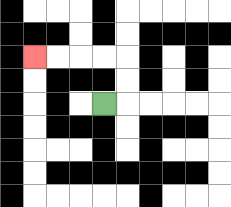{'start': '[4, 4]', 'end': '[1, 2]', 'path_directions': 'R,U,U,L,L,L,L', 'path_coordinates': '[[4, 4], [5, 4], [5, 3], [5, 2], [4, 2], [3, 2], [2, 2], [1, 2]]'}